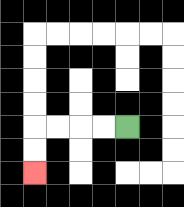{'start': '[5, 5]', 'end': '[1, 7]', 'path_directions': 'L,L,L,L,D,D', 'path_coordinates': '[[5, 5], [4, 5], [3, 5], [2, 5], [1, 5], [1, 6], [1, 7]]'}